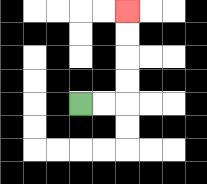{'start': '[3, 4]', 'end': '[5, 0]', 'path_directions': 'R,R,U,U,U,U', 'path_coordinates': '[[3, 4], [4, 4], [5, 4], [5, 3], [5, 2], [5, 1], [5, 0]]'}